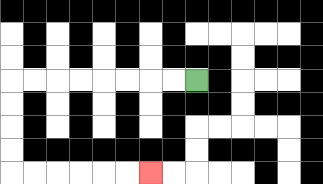{'start': '[8, 3]', 'end': '[6, 7]', 'path_directions': 'L,L,L,L,L,L,L,L,D,D,D,D,R,R,R,R,R,R', 'path_coordinates': '[[8, 3], [7, 3], [6, 3], [5, 3], [4, 3], [3, 3], [2, 3], [1, 3], [0, 3], [0, 4], [0, 5], [0, 6], [0, 7], [1, 7], [2, 7], [3, 7], [4, 7], [5, 7], [6, 7]]'}